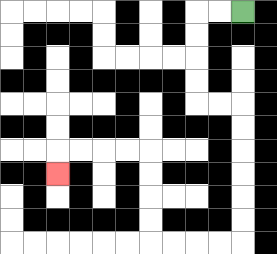{'start': '[10, 0]', 'end': '[2, 7]', 'path_directions': 'L,L,D,D,D,D,R,R,D,D,D,D,D,D,L,L,L,L,U,U,U,U,L,L,L,L,D', 'path_coordinates': '[[10, 0], [9, 0], [8, 0], [8, 1], [8, 2], [8, 3], [8, 4], [9, 4], [10, 4], [10, 5], [10, 6], [10, 7], [10, 8], [10, 9], [10, 10], [9, 10], [8, 10], [7, 10], [6, 10], [6, 9], [6, 8], [6, 7], [6, 6], [5, 6], [4, 6], [3, 6], [2, 6], [2, 7]]'}